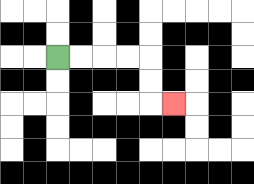{'start': '[2, 2]', 'end': '[7, 4]', 'path_directions': 'R,R,R,R,D,D,R', 'path_coordinates': '[[2, 2], [3, 2], [4, 2], [5, 2], [6, 2], [6, 3], [6, 4], [7, 4]]'}